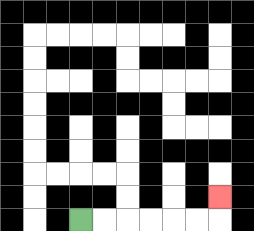{'start': '[3, 9]', 'end': '[9, 8]', 'path_directions': 'R,R,R,R,R,R,U', 'path_coordinates': '[[3, 9], [4, 9], [5, 9], [6, 9], [7, 9], [8, 9], [9, 9], [9, 8]]'}